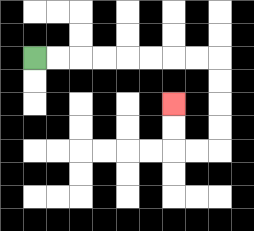{'start': '[1, 2]', 'end': '[7, 4]', 'path_directions': 'R,R,R,R,R,R,R,R,D,D,D,D,L,L,U,U', 'path_coordinates': '[[1, 2], [2, 2], [3, 2], [4, 2], [5, 2], [6, 2], [7, 2], [8, 2], [9, 2], [9, 3], [9, 4], [9, 5], [9, 6], [8, 6], [7, 6], [7, 5], [7, 4]]'}